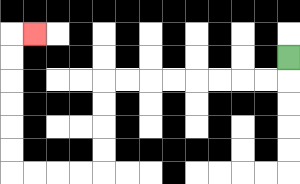{'start': '[12, 2]', 'end': '[1, 1]', 'path_directions': 'D,L,L,L,L,L,L,L,L,D,D,D,D,L,L,L,L,U,U,U,U,U,U,R', 'path_coordinates': '[[12, 2], [12, 3], [11, 3], [10, 3], [9, 3], [8, 3], [7, 3], [6, 3], [5, 3], [4, 3], [4, 4], [4, 5], [4, 6], [4, 7], [3, 7], [2, 7], [1, 7], [0, 7], [0, 6], [0, 5], [0, 4], [0, 3], [0, 2], [0, 1], [1, 1]]'}